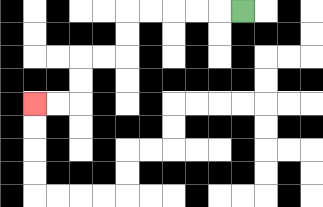{'start': '[10, 0]', 'end': '[1, 4]', 'path_directions': 'L,L,L,L,L,D,D,L,L,D,D,L,L', 'path_coordinates': '[[10, 0], [9, 0], [8, 0], [7, 0], [6, 0], [5, 0], [5, 1], [5, 2], [4, 2], [3, 2], [3, 3], [3, 4], [2, 4], [1, 4]]'}